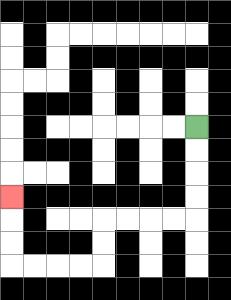{'start': '[8, 5]', 'end': '[0, 8]', 'path_directions': 'D,D,D,D,L,L,L,L,D,D,L,L,L,L,U,U,U', 'path_coordinates': '[[8, 5], [8, 6], [8, 7], [8, 8], [8, 9], [7, 9], [6, 9], [5, 9], [4, 9], [4, 10], [4, 11], [3, 11], [2, 11], [1, 11], [0, 11], [0, 10], [0, 9], [0, 8]]'}